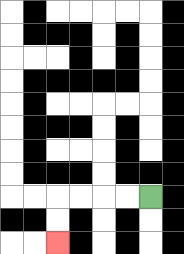{'start': '[6, 8]', 'end': '[2, 10]', 'path_directions': 'L,L,L,L,D,D', 'path_coordinates': '[[6, 8], [5, 8], [4, 8], [3, 8], [2, 8], [2, 9], [2, 10]]'}